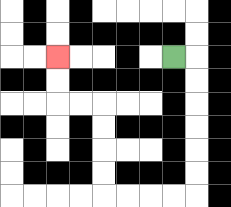{'start': '[7, 2]', 'end': '[2, 2]', 'path_directions': 'R,D,D,D,D,D,D,L,L,L,L,U,U,U,U,L,L,U,U', 'path_coordinates': '[[7, 2], [8, 2], [8, 3], [8, 4], [8, 5], [8, 6], [8, 7], [8, 8], [7, 8], [6, 8], [5, 8], [4, 8], [4, 7], [4, 6], [4, 5], [4, 4], [3, 4], [2, 4], [2, 3], [2, 2]]'}